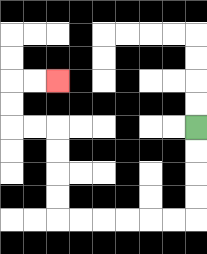{'start': '[8, 5]', 'end': '[2, 3]', 'path_directions': 'D,D,D,D,L,L,L,L,L,L,U,U,U,U,L,L,U,U,R,R', 'path_coordinates': '[[8, 5], [8, 6], [8, 7], [8, 8], [8, 9], [7, 9], [6, 9], [5, 9], [4, 9], [3, 9], [2, 9], [2, 8], [2, 7], [2, 6], [2, 5], [1, 5], [0, 5], [0, 4], [0, 3], [1, 3], [2, 3]]'}